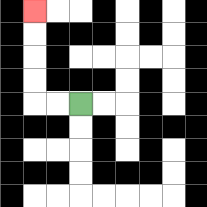{'start': '[3, 4]', 'end': '[1, 0]', 'path_directions': 'L,L,U,U,U,U', 'path_coordinates': '[[3, 4], [2, 4], [1, 4], [1, 3], [1, 2], [1, 1], [1, 0]]'}